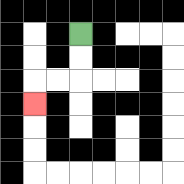{'start': '[3, 1]', 'end': '[1, 4]', 'path_directions': 'D,D,L,L,D', 'path_coordinates': '[[3, 1], [3, 2], [3, 3], [2, 3], [1, 3], [1, 4]]'}